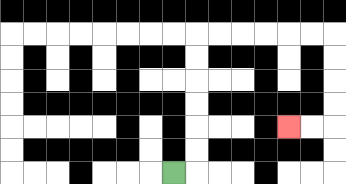{'start': '[7, 7]', 'end': '[12, 5]', 'path_directions': 'R,U,U,U,U,U,U,R,R,R,R,R,R,D,D,D,D,L,L', 'path_coordinates': '[[7, 7], [8, 7], [8, 6], [8, 5], [8, 4], [8, 3], [8, 2], [8, 1], [9, 1], [10, 1], [11, 1], [12, 1], [13, 1], [14, 1], [14, 2], [14, 3], [14, 4], [14, 5], [13, 5], [12, 5]]'}